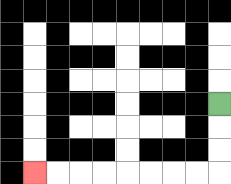{'start': '[9, 4]', 'end': '[1, 7]', 'path_directions': 'D,D,D,L,L,L,L,L,L,L,L', 'path_coordinates': '[[9, 4], [9, 5], [9, 6], [9, 7], [8, 7], [7, 7], [6, 7], [5, 7], [4, 7], [3, 7], [2, 7], [1, 7]]'}